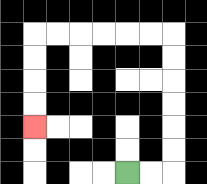{'start': '[5, 7]', 'end': '[1, 5]', 'path_directions': 'R,R,U,U,U,U,U,U,L,L,L,L,L,L,D,D,D,D', 'path_coordinates': '[[5, 7], [6, 7], [7, 7], [7, 6], [7, 5], [7, 4], [7, 3], [7, 2], [7, 1], [6, 1], [5, 1], [4, 1], [3, 1], [2, 1], [1, 1], [1, 2], [1, 3], [1, 4], [1, 5]]'}